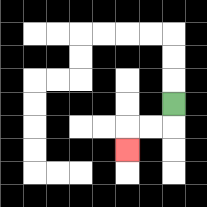{'start': '[7, 4]', 'end': '[5, 6]', 'path_directions': 'D,L,L,D', 'path_coordinates': '[[7, 4], [7, 5], [6, 5], [5, 5], [5, 6]]'}